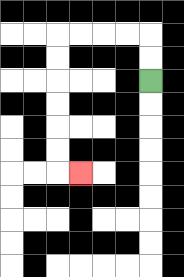{'start': '[6, 3]', 'end': '[3, 7]', 'path_directions': 'U,U,L,L,L,L,D,D,D,D,D,D,R', 'path_coordinates': '[[6, 3], [6, 2], [6, 1], [5, 1], [4, 1], [3, 1], [2, 1], [2, 2], [2, 3], [2, 4], [2, 5], [2, 6], [2, 7], [3, 7]]'}